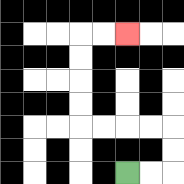{'start': '[5, 7]', 'end': '[5, 1]', 'path_directions': 'R,R,U,U,L,L,L,L,U,U,U,U,R,R', 'path_coordinates': '[[5, 7], [6, 7], [7, 7], [7, 6], [7, 5], [6, 5], [5, 5], [4, 5], [3, 5], [3, 4], [3, 3], [3, 2], [3, 1], [4, 1], [5, 1]]'}